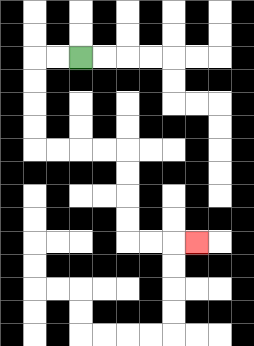{'start': '[3, 2]', 'end': '[8, 10]', 'path_directions': 'L,L,D,D,D,D,R,R,R,R,D,D,D,D,R,R,R', 'path_coordinates': '[[3, 2], [2, 2], [1, 2], [1, 3], [1, 4], [1, 5], [1, 6], [2, 6], [3, 6], [4, 6], [5, 6], [5, 7], [5, 8], [5, 9], [5, 10], [6, 10], [7, 10], [8, 10]]'}